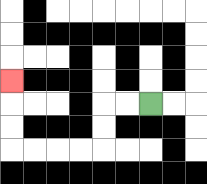{'start': '[6, 4]', 'end': '[0, 3]', 'path_directions': 'L,L,D,D,L,L,L,L,U,U,U', 'path_coordinates': '[[6, 4], [5, 4], [4, 4], [4, 5], [4, 6], [3, 6], [2, 6], [1, 6], [0, 6], [0, 5], [0, 4], [0, 3]]'}